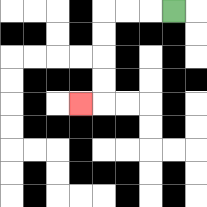{'start': '[7, 0]', 'end': '[3, 4]', 'path_directions': 'L,L,L,D,D,D,D,L', 'path_coordinates': '[[7, 0], [6, 0], [5, 0], [4, 0], [4, 1], [4, 2], [4, 3], [4, 4], [3, 4]]'}